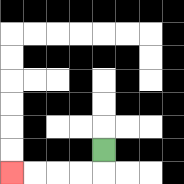{'start': '[4, 6]', 'end': '[0, 7]', 'path_directions': 'D,L,L,L,L', 'path_coordinates': '[[4, 6], [4, 7], [3, 7], [2, 7], [1, 7], [0, 7]]'}